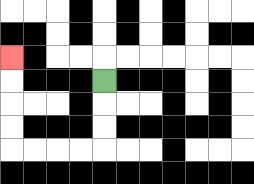{'start': '[4, 3]', 'end': '[0, 2]', 'path_directions': 'D,D,D,L,L,L,L,U,U,U,U', 'path_coordinates': '[[4, 3], [4, 4], [4, 5], [4, 6], [3, 6], [2, 6], [1, 6], [0, 6], [0, 5], [0, 4], [0, 3], [0, 2]]'}